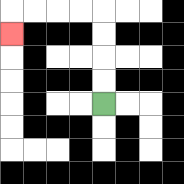{'start': '[4, 4]', 'end': '[0, 1]', 'path_directions': 'U,U,U,U,L,L,L,L,D', 'path_coordinates': '[[4, 4], [4, 3], [4, 2], [4, 1], [4, 0], [3, 0], [2, 0], [1, 0], [0, 0], [0, 1]]'}